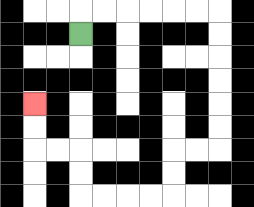{'start': '[3, 1]', 'end': '[1, 4]', 'path_directions': 'U,R,R,R,R,R,R,D,D,D,D,D,D,L,L,D,D,L,L,L,L,U,U,L,L,U,U', 'path_coordinates': '[[3, 1], [3, 0], [4, 0], [5, 0], [6, 0], [7, 0], [8, 0], [9, 0], [9, 1], [9, 2], [9, 3], [9, 4], [9, 5], [9, 6], [8, 6], [7, 6], [7, 7], [7, 8], [6, 8], [5, 8], [4, 8], [3, 8], [3, 7], [3, 6], [2, 6], [1, 6], [1, 5], [1, 4]]'}